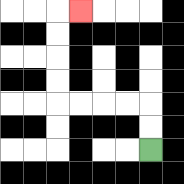{'start': '[6, 6]', 'end': '[3, 0]', 'path_directions': 'U,U,L,L,L,L,U,U,U,U,R', 'path_coordinates': '[[6, 6], [6, 5], [6, 4], [5, 4], [4, 4], [3, 4], [2, 4], [2, 3], [2, 2], [2, 1], [2, 0], [3, 0]]'}